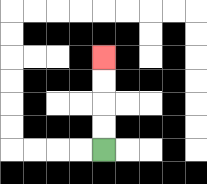{'start': '[4, 6]', 'end': '[4, 2]', 'path_directions': 'U,U,U,U', 'path_coordinates': '[[4, 6], [4, 5], [4, 4], [4, 3], [4, 2]]'}